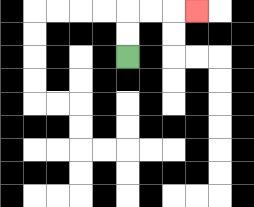{'start': '[5, 2]', 'end': '[8, 0]', 'path_directions': 'U,U,R,R,R', 'path_coordinates': '[[5, 2], [5, 1], [5, 0], [6, 0], [7, 0], [8, 0]]'}